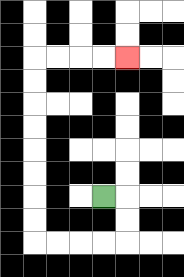{'start': '[4, 8]', 'end': '[5, 2]', 'path_directions': 'R,D,D,L,L,L,L,U,U,U,U,U,U,U,U,R,R,R,R', 'path_coordinates': '[[4, 8], [5, 8], [5, 9], [5, 10], [4, 10], [3, 10], [2, 10], [1, 10], [1, 9], [1, 8], [1, 7], [1, 6], [1, 5], [1, 4], [1, 3], [1, 2], [2, 2], [3, 2], [4, 2], [5, 2]]'}